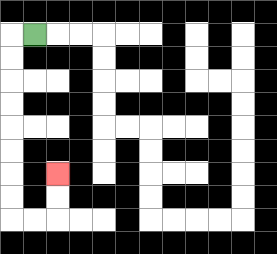{'start': '[1, 1]', 'end': '[2, 7]', 'path_directions': 'L,D,D,D,D,D,D,D,D,R,R,U,U', 'path_coordinates': '[[1, 1], [0, 1], [0, 2], [0, 3], [0, 4], [0, 5], [0, 6], [0, 7], [0, 8], [0, 9], [1, 9], [2, 9], [2, 8], [2, 7]]'}